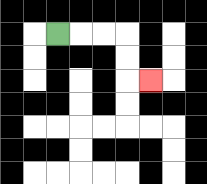{'start': '[2, 1]', 'end': '[6, 3]', 'path_directions': 'R,R,R,D,D,R', 'path_coordinates': '[[2, 1], [3, 1], [4, 1], [5, 1], [5, 2], [5, 3], [6, 3]]'}